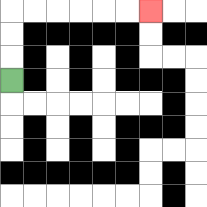{'start': '[0, 3]', 'end': '[6, 0]', 'path_directions': 'U,U,U,R,R,R,R,R,R', 'path_coordinates': '[[0, 3], [0, 2], [0, 1], [0, 0], [1, 0], [2, 0], [3, 0], [4, 0], [5, 0], [6, 0]]'}